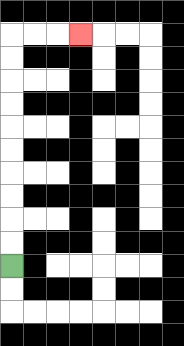{'start': '[0, 11]', 'end': '[3, 1]', 'path_directions': 'U,U,U,U,U,U,U,U,U,U,R,R,R', 'path_coordinates': '[[0, 11], [0, 10], [0, 9], [0, 8], [0, 7], [0, 6], [0, 5], [0, 4], [0, 3], [0, 2], [0, 1], [1, 1], [2, 1], [3, 1]]'}